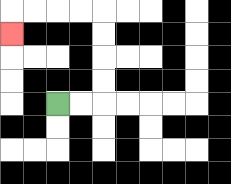{'start': '[2, 4]', 'end': '[0, 1]', 'path_directions': 'R,R,U,U,U,U,L,L,L,L,D', 'path_coordinates': '[[2, 4], [3, 4], [4, 4], [4, 3], [4, 2], [4, 1], [4, 0], [3, 0], [2, 0], [1, 0], [0, 0], [0, 1]]'}